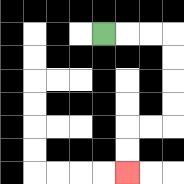{'start': '[4, 1]', 'end': '[5, 7]', 'path_directions': 'R,R,R,D,D,D,D,L,L,D,D', 'path_coordinates': '[[4, 1], [5, 1], [6, 1], [7, 1], [7, 2], [7, 3], [7, 4], [7, 5], [6, 5], [5, 5], [5, 6], [5, 7]]'}